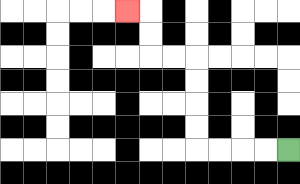{'start': '[12, 6]', 'end': '[5, 0]', 'path_directions': 'L,L,L,L,U,U,U,U,L,L,U,U,L', 'path_coordinates': '[[12, 6], [11, 6], [10, 6], [9, 6], [8, 6], [8, 5], [8, 4], [8, 3], [8, 2], [7, 2], [6, 2], [6, 1], [6, 0], [5, 0]]'}